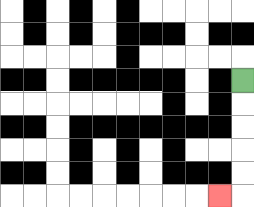{'start': '[10, 3]', 'end': '[9, 8]', 'path_directions': 'D,D,D,D,D,L', 'path_coordinates': '[[10, 3], [10, 4], [10, 5], [10, 6], [10, 7], [10, 8], [9, 8]]'}